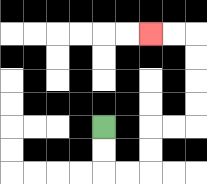{'start': '[4, 5]', 'end': '[6, 1]', 'path_directions': 'D,D,R,R,U,U,R,R,U,U,U,U,L,L', 'path_coordinates': '[[4, 5], [4, 6], [4, 7], [5, 7], [6, 7], [6, 6], [6, 5], [7, 5], [8, 5], [8, 4], [8, 3], [8, 2], [8, 1], [7, 1], [6, 1]]'}